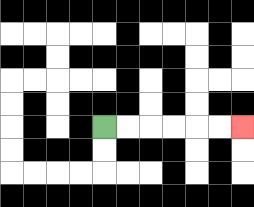{'start': '[4, 5]', 'end': '[10, 5]', 'path_directions': 'R,R,R,R,R,R', 'path_coordinates': '[[4, 5], [5, 5], [6, 5], [7, 5], [8, 5], [9, 5], [10, 5]]'}